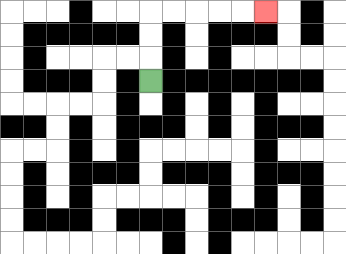{'start': '[6, 3]', 'end': '[11, 0]', 'path_directions': 'U,U,U,R,R,R,R,R', 'path_coordinates': '[[6, 3], [6, 2], [6, 1], [6, 0], [7, 0], [8, 0], [9, 0], [10, 0], [11, 0]]'}